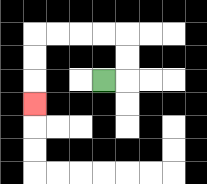{'start': '[4, 3]', 'end': '[1, 4]', 'path_directions': 'R,U,U,L,L,L,L,D,D,D', 'path_coordinates': '[[4, 3], [5, 3], [5, 2], [5, 1], [4, 1], [3, 1], [2, 1], [1, 1], [1, 2], [1, 3], [1, 4]]'}